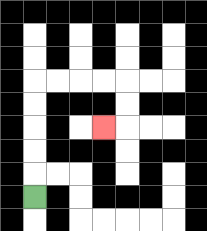{'start': '[1, 8]', 'end': '[4, 5]', 'path_directions': 'U,U,U,U,U,R,R,R,R,D,D,L', 'path_coordinates': '[[1, 8], [1, 7], [1, 6], [1, 5], [1, 4], [1, 3], [2, 3], [3, 3], [4, 3], [5, 3], [5, 4], [5, 5], [4, 5]]'}